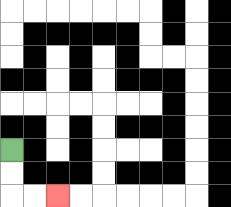{'start': '[0, 6]', 'end': '[2, 8]', 'path_directions': 'D,D,R,R', 'path_coordinates': '[[0, 6], [0, 7], [0, 8], [1, 8], [2, 8]]'}